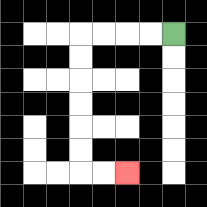{'start': '[7, 1]', 'end': '[5, 7]', 'path_directions': 'L,L,L,L,D,D,D,D,D,D,R,R', 'path_coordinates': '[[7, 1], [6, 1], [5, 1], [4, 1], [3, 1], [3, 2], [3, 3], [3, 4], [3, 5], [3, 6], [3, 7], [4, 7], [5, 7]]'}